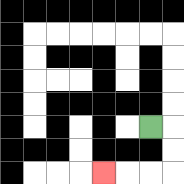{'start': '[6, 5]', 'end': '[4, 7]', 'path_directions': 'R,D,D,L,L,L', 'path_coordinates': '[[6, 5], [7, 5], [7, 6], [7, 7], [6, 7], [5, 7], [4, 7]]'}